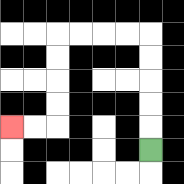{'start': '[6, 6]', 'end': '[0, 5]', 'path_directions': 'U,U,U,U,U,L,L,L,L,D,D,D,D,L,L', 'path_coordinates': '[[6, 6], [6, 5], [6, 4], [6, 3], [6, 2], [6, 1], [5, 1], [4, 1], [3, 1], [2, 1], [2, 2], [2, 3], [2, 4], [2, 5], [1, 5], [0, 5]]'}